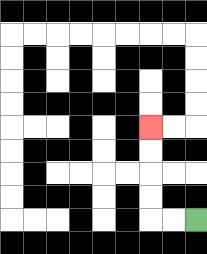{'start': '[8, 9]', 'end': '[6, 5]', 'path_directions': 'L,L,U,U,U,U', 'path_coordinates': '[[8, 9], [7, 9], [6, 9], [6, 8], [6, 7], [6, 6], [6, 5]]'}